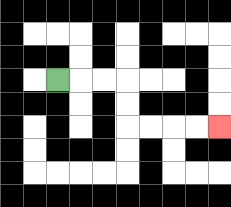{'start': '[2, 3]', 'end': '[9, 5]', 'path_directions': 'R,R,R,D,D,R,R,R,R', 'path_coordinates': '[[2, 3], [3, 3], [4, 3], [5, 3], [5, 4], [5, 5], [6, 5], [7, 5], [8, 5], [9, 5]]'}